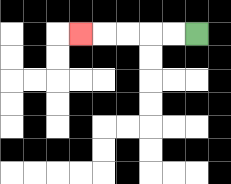{'start': '[8, 1]', 'end': '[3, 1]', 'path_directions': 'L,L,L,L,L', 'path_coordinates': '[[8, 1], [7, 1], [6, 1], [5, 1], [4, 1], [3, 1]]'}